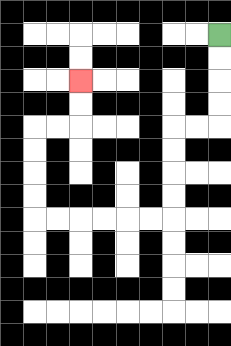{'start': '[9, 1]', 'end': '[3, 3]', 'path_directions': 'D,D,D,D,L,L,D,D,D,D,L,L,L,L,L,L,U,U,U,U,R,R,U,U', 'path_coordinates': '[[9, 1], [9, 2], [9, 3], [9, 4], [9, 5], [8, 5], [7, 5], [7, 6], [7, 7], [7, 8], [7, 9], [6, 9], [5, 9], [4, 9], [3, 9], [2, 9], [1, 9], [1, 8], [1, 7], [1, 6], [1, 5], [2, 5], [3, 5], [3, 4], [3, 3]]'}